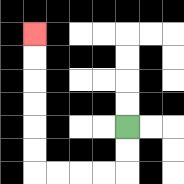{'start': '[5, 5]', 'end': '[1, 1]', 'path_directions': 'D,D,L,L,L,L,U,U,U,U,U,U', 'path_coordinates': '[[5, 5], [5, 6], [5, 7], [4, 7], [3, 7], [2, 7], [1, 7], [1, 6], [1, 5], [1, 4], [1, 3], [1, 2], [1, 1]]'}